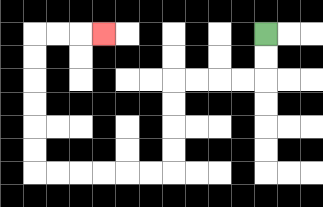{'start': '[11, 1]', 'end': '[4, 1]', 'path_directions': 'D,D,L,L,L,L,D,D,D,D,L,L,L,L,L,L,U,U,U,U,U,U,R,R,R', 'path_coordinates': '[[11, 1], [11, 2], [11, 3], [10, 3], [9, 3], [8, 3], [7, 3], [7, 4], [7, 5], [7, 6], [7, 7], [6, 7], [5, 7], [4, 7], [3, 7], [2, 7], [1, 7], [1, 6], [1, 5], [1, 4], [1, 3], [1, 2], [1, 1], [2, 1], [3, 1], [4, 1]]'}